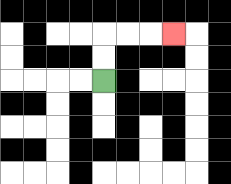{'start': '[4, 3]', 'end': '[7, 1]', 'path_directions': 'U,U,R,R,R', 'path_coordinates': '[[4, 3], [4, 2], [4, 1], [5, 1], [6, 1], [7, 1]]'}